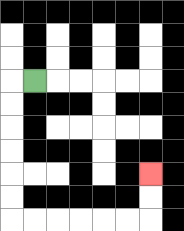{'start': '[1, 3]', 'end': '[6, 7]', 'path_directions': 'L,D,D,D,D,D,D,R,R,R,R,R,R,U,U', 'path_coordinates': '[[1, 3], [0, 3], [0, 4], [0, 5], [0, 6], [0, 7], [0, 8], [0, 9], [1, 9], [2, 9], [3, 9], [4, 9], [5, 9], [6, 9], [6, 8], [6, 7]]'}